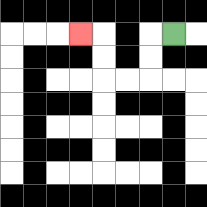{'start': '[7, 1]', 'end': '[3, 1]', 'path_directions': 'L,D,D,L,L,U,U,L', 'path_coordinates': '[[7, 1], [6, 1], [6, 2], [6, 3], [5, 3], [4, 3], [4, 2], [4, 1], [3, 1]]'}